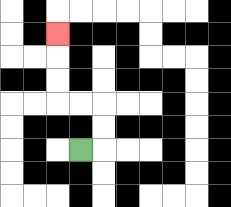{'start': '[3, 6]', 'end': '[2, 1]', 'path_directions': 'R,U,U,L,L,U,U,U', 'path_coordinates': '[[3, 6], [4, 6], [4, 5], [4, 4], [3, 4], [2, 4], [2, 3], [2, 2], [2, 1]]'}